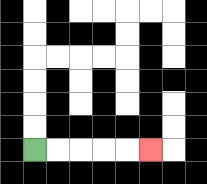{'start': '[1, 6]', 'end': '[6, 6]', 'path_directions': 'R,R,R,R,R', 'path_coordinates': '[[1, 6], [2, 6], [3, 6], [4, 6], [5, 6], [6, 6]]'}